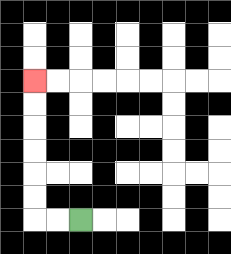{'start': '[3, 9]', 'end': '[1, 3]', 'path_directions': 'L,L,U,U,U,U,U,U', 'path_coordinates': '[[3, 9], [2, 9], [1, 9], [1, 8], [1, 7], [1, 6], [1, 5], [1, 4], [1, 3]]'}